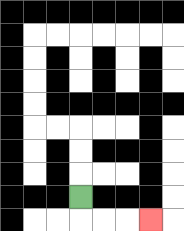{'start': '[3, 8]', 'end': '[6, 9]', 'path_directions': 'D,R,R,R', 'path_coordinates': '[[3, 8], [3, 9], [4, 9], [5, 9], [6, 9]]'}